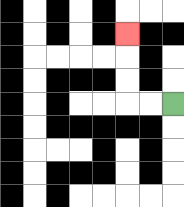{'start': '[7, 4]', 'end': '[5, 1]', 'path_directions': 'L,L,U,U,U', 'path_coordinates': '[[7, 4], [6, 4], [5, 4], [5, 3], [5, 2], [5, 1]]'}